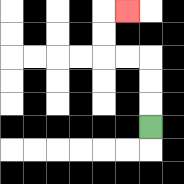{'start': '[6, 5]', 'end': '[5, 0]', 'path_directions': 'U,U,U,L,L,U,U,R', 'path_coordinates': '[[6, 5], [6, 4], [6, 3], [6, 2], [5, 2], [4, 2], [4, 1], [4, 0], [5, 0]]'}